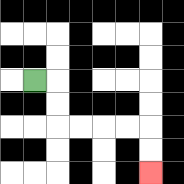{'start': '[1, 3]', 'end': '[6, 7]', 'path_directions': 'R,D,D,R,R,R,R,D,D', 'path_coordinates': '[[1, 3], [2, 3], [2, 4], [2, 5], [3, 5], [4, 5], [5, 5], [6, 5], [6, 6], [6, 7]]'}